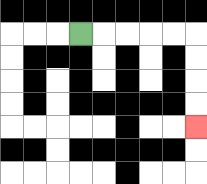{'start': '[3, 1]', 'end': '[8, 5]', 'path_directions': 'R,R,R,R,R,D,D,D,D', 'path_coordinates': '[[3, 1], [4, 1], [5, 1], [6, 1], [7, 1], [8, 1], [8, 2], [8, 3], [8, 4], [8, 5]]'}